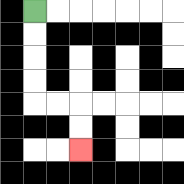{'start': '[1, 0]', 'end': '[3, 6]', 'path_directions': 'D,D,D,D,R,R,D,D', 'path_coordinates': '[[1, 0], [1, 1], [1, 2], [1, 3], [1, 4], [2, 4], [3, 4], [3, 5], [3, 6]]'}